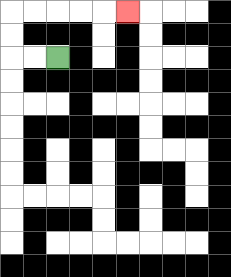{'start': '[2, 2]', 'end': '[5, 0]', 'path_directions': 'L,L,U,U,R,R,R,R,R', 'path_coordinates': '[[2, 2], [1, 2], [0, 2], [0, 1], [0, 0], [1, 0], [2, 0], [3, 0], [4, 0], [5, 0]]'}